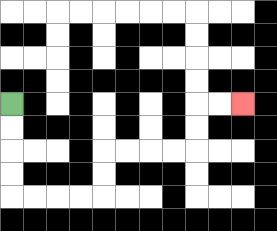{'start': '[0, 4]', 'end': '[10, 4]', 'path_directions': 'D,D,D,D,R,R,R,R,U,U,R,R,R,R,U,U,R,R', 'path_coordinates': '[[0, 4], [0, 5], [0, 6], [0, 7], [0, 8], [1, 8], [2, 8], [3, 8], [4, 8], [4, 7], [4, 6], [5, 6], [6, 6], [7, 6], [8, 6], [8, 5], [8, 4], [9, 4], [10, 4]]'}